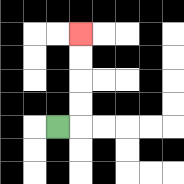{'start': '[2, 5]', 'end': '[3, 1]', 'path_directions': 'R,U,U,U,U', 'path_coordinates': '[[2, 5], [3, 5], [3, 4], [3, 3], [3, 2], [3, 1]]'}